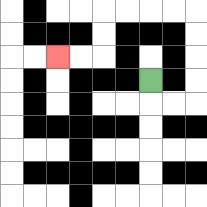{'start': '[6, 3]', 'end': '[2, 2]', 'path_directions': 'D,R,R,U,U,U,U,L,L,L,L,D,D,L,L', 'path_coordinates': '[[6, 3], [6, 4], [7, 4], [8, 4], [8, 3], [8, 2], [8, 1], [8, 0], [7, 0], [6, 0], [5, 0], [4, 0], [4, 1], [4, 2], [3, 2], [2, 2]]'}